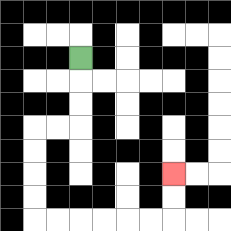{'start': '[3, 2]', 'end': '[7, 7]', 'path_directions': 'D,D,D,L,L,D,D,D,D,R,R,R,R,R,R,U,U', 'path_coordinates': '[[3, 2], [3, 3], [3, 4], [3, 5], [2, 5], [1, 5], [1, 6], [1, 7], [1, 8], [1, 9], [2, 9], [3, 9], [4, 9], [5, 9], [6, 9], [7, 9], [7, 8], [7, 7]]'}